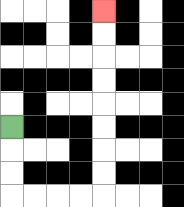{'start': '[0, 5]', 'end': '[4, 0]', 'path_directions': 'D,D,D,R,R,R,R,U,U,U,U,U,U,U,U', 'path_coordinates': '[[0, 5], [0, 6], [0, 7], [0, 8], [1, 8], [2, 8], [3, 8], [4, 8], [4, 7], [4, 6], [4, 5], [4, 4], [4, 3], [4, 2], [4, 1], [4, 0]]'}